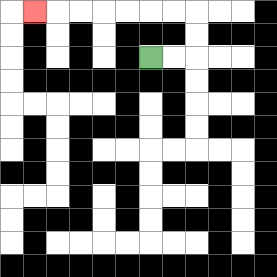{'start': '[6, 2]', 'end': '[1, 0]', 'path_directions': 'R,R,U,U,L,L,L,L,L,L,L', 'path_coordinates': '[[6, 2], [7, 2], [8, 2], [8, 1], [8, 0], [7, 0], [6, 0], [5, 0], [4, 0], [3, 0], [2, 0], [1, 0]]'}